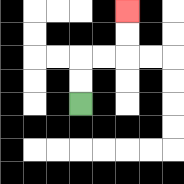{'start': '[3, 4]', 'end': '[5, 0]', 'path_directions': 'U,U,R,R,U,U', 'path_coordinates': '[[3, 4], [3, 3], [3, 2], [4, 2], [5, 2], [5, 1], [5, 0]]'}